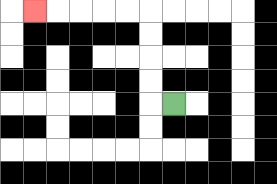{'start': '[7, 4]', 'end': '[1, 0]', 'path_directions': 'L,U,U,U,U,L,L,L,L,L', 'path_coordinates': '[[7, 4], [6, 4], [6, 3], [6, 2], [6, 1], [6, 0], [5, 0], [4, 0], [3, 0], [2, 0], [1, 0]]'}